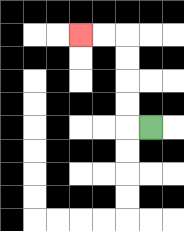{'start': '[6, 5]', 'end': '[3, 1]', 'path_directions': 'L,U,U,U,U,L,L', 'path_coordinates': '[[6, 5], [5, 5], [5, 4], [5, 3], [5, 2], [5, 1], [4, 1], [3, 1]]'}